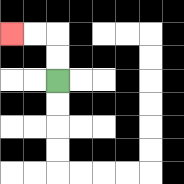{'start': '[2, 3]', 'end': '[0, 1]', 'path_directions': 'U,U,L,L', 'path_coordinates': '[[2, 3], [2, 2], [2, 1], [1, 1], [0, 1]]'}